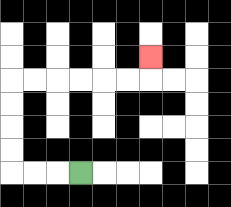{'start': '[3, 7]', 'end': '[6, 2]', 'path_directions': 'L,L,L,U,U,U,U,R,R,R,R,R,R,U', 'path_coordinates': '[[3, 7], [2, 7], [1, 7], [0, 7], [0, 6], [0, 5], [0, 4], [0, 3], [1, 3], [2, 3], [3, 3], [4, 3], [5, 3], [6, 3], [6, 2]]'}